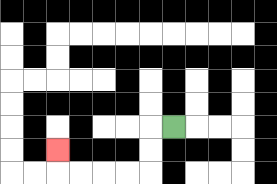{'start': '[7, 5]', 'end': '[2, 6]', 'path_directions': 'L,D,D,L,L,L,L,U', 'path_coordinates': '[[7, 5], [6, 5], [6, 6], [6, 7], [5, 7], [4, 7], [3, 7], [2, 7], [2, 6]]'}